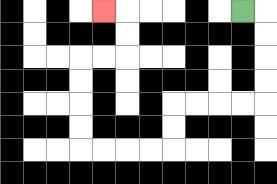{'start': '[10, 0]', 'end': '[4, 0]', 'path_directions': 'R,D,D,D,D,L,L,L,L,D,D,L,L,L,L,U,U,U,U,R,R,U,U,L', 'path_coordinates': '[[10, 0], [11, 0], [11, 1], [11, 2], [11, 3], [11, 4], [10, 4], [9, 4], [8, 4], [7, 4], [7, 5], [7, 6], [6, 6], [5, 6], [4, 6], [3, 6], [3, 5], [3, 4], [3, 3], [3, 2], [4, 2], [5, 2], [5, 1], [5, 0], [4, 0]]'}